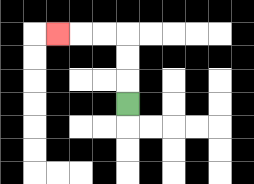{'start': '[5, 4]', 'end': '[2, 1]', 'path_directions': 'U,U,U,L,L,L', 'path_coordinates': '[[5, 4], [5, 3], [5, 2], [5, 1], [4, 1], [3, 1], [2, 1]]'}